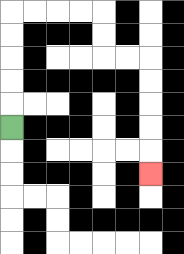{'start': '[0, 5]', 'end': '[6, 7]', 'path_directions': 'U,U,U,U,U,R,R,R,R,D,D,R,R,D,D,D,D,D', 'path_coordinates': '[[0, 5], [0, 4], [0, 3], [0, 2], [0, 1], [0, 0], [1, 0], [2, 0], [3, 0], [4, 0], [4, 1], [4, 2], [5, 2], [6, 2], [6, 3], [6, 4], [6, 5], [6, 6], [6, 7]]'}